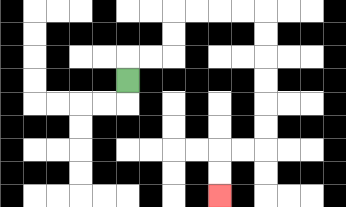{'start': '[5, 3]', 'end': '[9, 8]', 'path_directions': 'U,R,R,U,U,R,R,R,R,D,D,D,D,D,D,L,L,D,D', 'path_coordinates': '[[5, 3], [5, 2], [6, 2], [7, 2], [7, 1], [7, 0], [8, 0], [9, 0], [10, 0], [11, 0], [11, 1], [11, 2], [11, 3], [11, 4], [11, 5], [11, 6], [10, 6], [9, 6], [9, 7], [9, 8]]'}